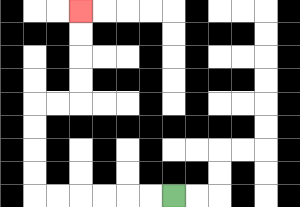{'start': '[7, 8]', 'end': '[3, 0]', 'path_directions': 'L,L,L,L,L,L,U,U,U,U,R,R,U,U,U,U', 'path_coordinates': '[[7, 8], [6, 8], [5, 8], [4, 8], [3, 8], [2, 8], [1, 8], [1, 7], [1, 6], [1, 5], [1, 4], [2, 4], [3, 4], [3, 3], [3, 2], [3, 1], [3, 0]]'}